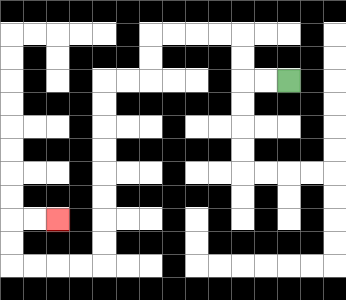{'start': '[12, 3]', 'end': '[2, 9]', 'path_directions': 'L,L,U,U,L,L,L,L,D,D,L,L,D,D,D,D,D,D,D,D,L,L,L,L,U,U,R,R', 'path_coordinates': '[[12, 3], [11, 3], [10, 3], [10, 2], [10, 1], [9, 1], [8, 1], [7, 1], [6, 1], [6, 2], [6, 3], [5, 3], [4, 3], [4, 4], [4, 5], [4, 6], [4, 7], [4, 8], [4, 9], [4, 10], [4, 11], [3, 11], [2, 11], [1, 11], [0, 11], [0, 10], [0, 9], [1, 9], [2, 9]]'}